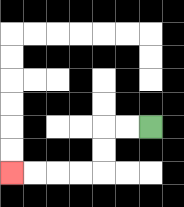{'start': '[6, 5]', 'end': '[0, 7]', 'path_directions': 'L,L,D,D,L,L,L,L', 'path_coordinates': '[[6, 5], [5, 5], [4, 5], [4, 6], [4, 7], [3, 7], [2, 7], [1, 7], [0, 7]]'}